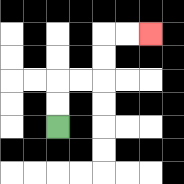{'start': '[2, 5]', 'end': '[6, 1]', 'path_directions': 'U,U,R,R,U,U,R,R', 'path_coordinates': '[[2, 5], [2, 4], [2, 3], [3, 3], [4, 3], [4, 2], [4, 1], [5, 1], [6, 1]]'}